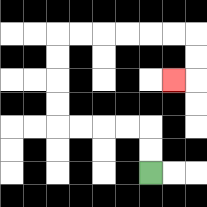{'start': '[6, 7]', 'end': '[7, 3]', 'path_directions': 'U,U,L,L,L,L,U,U,U,U,R,R,R,R,R,R,D,D,L', 'path_coordinates': '[[6, 7], [6, 6], [6, 5], [5, 5], [4, 5], [3, 5], [2, 5], [2, 4], [2, 3], [2, 2], [2, 1], [3, 1], [4, 1], [5, 1], [6, 1], [7, 1], [8, 1], [8, 2], [8, 3], [7, 3]]'}